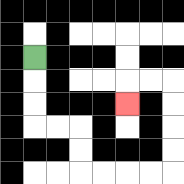{'start': '[1, 2]', 'end': '[5, 4]', 'path_directions': 'D,D,D,R,R,D,D,R,R,R,R,U,U,U,U,L,L,D', 'path_coordinates': '[[1, 2], [1, 3], [1, 4], [1, 5], [2, 5], [3, 5], [3, 6], [3, 7], [4, 7], [5, 7], [6, 7], [7, 7], [7, 6], [7, 5], [7, 4], [7, 3], [6, 3], [5, 3], [5, 4]]'}